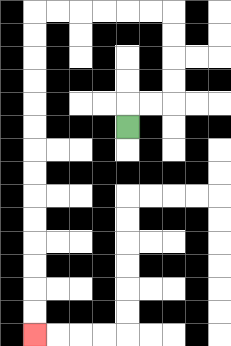{'start': '[5, 5]', 'end': '[1, 14]', 'path_directions': 'U,R,R,U,U,U,U,L,L,L,L,L,L,D,D,D,D,D,D,D,D,D,D,D,D,D,D', 'path_coordinates': '[[5, 5], [5, 4], [6, 4], [7, 4], [7, 3], [7, 2], [7, 1], [7, 0], [6, 0], [5, 0], [4, 0], [3, 0], [2, 0], [1, 0], [1, 1], [1, 2], [1, 3], [1, 4], [1, 5], [1, 6], [1, 7], [1, 8], [1, 9], [1, 10], [1, 11], [1, 12], [1, 13], [1, 14]]'}